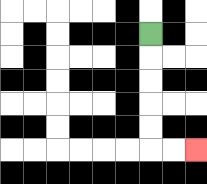{'start': '[6, 1]', 'end': '[8, 6]', 'path_directions': 'D,D,D,D,D,R,R', 'path_coordinates': '[[6, 1], [6, 2], [6, 3], [6, 4], [6, 5], [6, 6], [7, 6], [8, 6]]'}